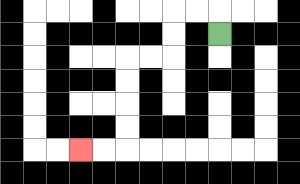{'start': '[9, 1]', 'end': '[3, 6]', 'path_directions': 'U,L,L,D,D,L,L,D,D,D,D,L,L', 'path_coordinates': '[[9, 1], [9, 0], [8, 0], [7, 0], [7, 1], [7, 2], [6, 2], [5, 2], [5, 3], [5, 4], [5, 5], [5, 6], [4, 6], [3, 6]]'}